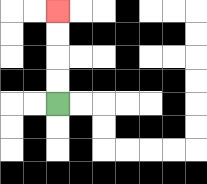{'start': '[2, 4]', 'end': '[2, 0]', 'path_directions': 'U,U,U,U', 'path_coordinates': '[[2, 4], [2, 3], [2, 2], [2, 1], [2, 0]]'}